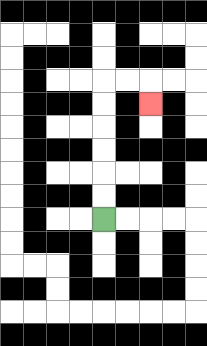{'start': '[4, 9]', 'end': '[6, 4]', 'path_directions': 'U,U,U,U,U,U,R,R,D', 'path_coordinates': '[[4, 9], [4, 8], [4, 7], [4, 6], [4, 5], [4, 4], [4, 3], [5, 3], [6, 3], [6, 4]]'}